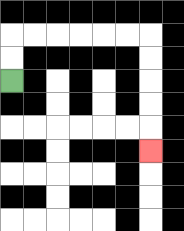{'start': '[0, 3]', 'end': '[6, 6]', 'path_directions': 'U,U,R,R,R,R,R,R,D,D,D,D,D', 'path_coordinates': '[[0, 3], [0, 2], [0, 1], [1, 1], [2, 1], [3, 1], [4, 1], [5, 1], [6, 1], [6, 2], [6, 3], [6, 4], [6, 5], [6, 6]]'}